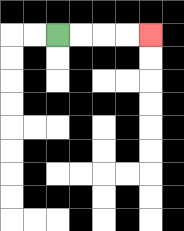{'start': '[2, 1]', 'end': '[6, 1]', 'path_directions': 'R,R,R,R', 'path_coordinates': '[[2, 1], [3, 1], [4, 1], [5, 1], [6, 1]]'}